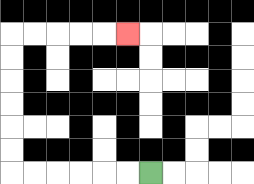{'start': '[6, 7]', 'end': '[5, 1]', 'path_directions': 'L,L,L,L,L,L,U,U,U,U,U,U,R,R,R,R,R', 'path_coordinates': '[[6, 7], [5, 7], [4, 7], [3, 7], [2, 7], [1, 7], [0, 7], [0, 6], [0, 5], [0, 4], [0, 3], [0, 2], [0, 1], [1, 1], [2, 1], [3, 1], [4, 1], [5, 1]]'}